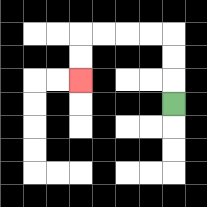{'start': '[7, 4]', 'end': '[3, 3]', 'path_directions': 'U,U,U,L,L,L,L,D,D', 'path_coordinates': '[[7, 4], [7, 3], [7, 2], [7, 1], [6, 1], [5, 1], [4, 1], [3, 1], [3, 2], [3, 3]]'}